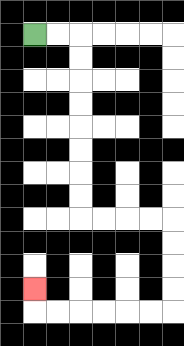{'start': '[1, 1]', 'end': '[1, 12]', 'path_directions': 'R,R,D,D,D,D,D,D,D,D,R,R,R,R,D,D,D,D,L,L,L,L,L,L,U', 'path_coordinates': '[[1, 1], [2, 1], [3, 1], [3, 2], [3, 3], [3, 4], [3, 5], [3, 6], [3, 7], [3, 8], [3, 9], [4, 9], [5, 9], [6, 9], [7, 9], [7, 10], [7, 11], [7, 12], [7, 13], [6, 13], [5, 13], [4, 13], [3, 13], [2, 13], [1, 13], [1, 12]]'}